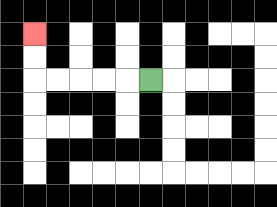{'start': '[6, 3]', 'end': '[1, 1]', 'path_directions': 'L,L,L,L,L,U,U', 'path_coordinates': '[[6, 3], [5, 3], [4, 3], [3, 3], [2, 3], [1, 3], [1, 2], [1, 1]]'}